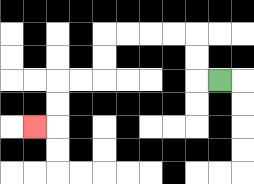{'start': '[9, 3]', 'end': '[1, 5]', 'path_directions': 'L,U,U,L,L,L,L,D,D,L,L,D,D,L', 'path_coordinates': '[[9, 3], [8, 3], [8, 2], [8, 1], [7, 1], [6, 1], [5, 1], [4, 1], [4, 2], [4, 3], [3, 3], [2, 3], [2, 4], [2, 5], [1, 5]]'}